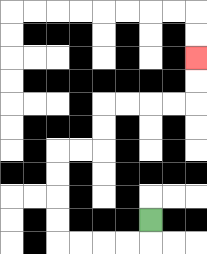{'start': '[6, 9]', 'end': '[8, 2]', 'path_directions': 'D,L,L,L,L,U,U,U,U,R,R,U,U,R,R,R,R,U,U', 'path_coordinates': '[[6, 9], [6, 10], [5, 10], [4, 10], [3, 10], [2, 10], [2, 9], [2, 8], [2, 7], [2, 6], [3, 6], [4, 6], [4, 5], [4, 4], [5, 4], [6, 4], [7, 4], [8, 4], [8, 3], [8, 2]]'}